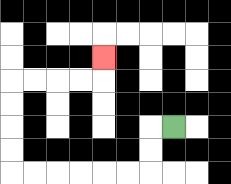{'start': '[7, 5]', 'end': '[4, 2]', 'path_directions': 'L,D,D,L,L,L,L,L,L,U,U,U,U,R,R,R,R,U', 'path_coordinates': '[[7, 5], [6, 5], [6, 6], [6, 7], [5, 7], [4, 7], [3, 7], [2, 7], [1, 7], [0, 7], [0, 6], [0, 5], [0, 4], [0, 3], [1, 3], [2, 3], [3, 3], [4, 3], [4, 2]]'}